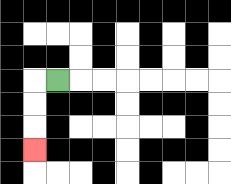{'start': '[2, 3]', 'end': '[1, 6]', 'path_directions': 'L,D,D,D', 'path_coordinates': '[[2, 3], [1, 3], [1, 4], [1, 5], [1, 6]]'}